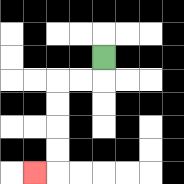{'start': '[4, 2]', 'end': '[1, 7]', 'path_directions': 'D,L,L,D,D,D,D,L', 'path_coordinates': '[[4, 2], [4, 3], [3, 3], [2, 3], [2, 4], [2, 5], [2, 6], [2, 7], [1, 7]]'}